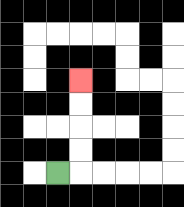{'start': '[2, 7]', 'end': '[3, 3]', 'path_directions': 'R,U,U,U,U', 'path_coordinates': '[[2, 7], [3, 7], [3, 6], [3, 5], [3, 4], [3, 3]]'}